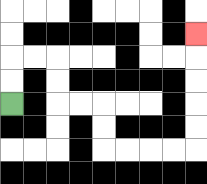{'start': '[0, 4]', 'end': '[8, 1]', 'path_directions': 'U,U,R,R,D,D,R,R,D,D,R,R,R,R,U,U,U,U,U', 'path_coordinates': '[[0, 4], [0, 3], [0, 2], [1, 2], [2, 2], [2, 3], [2, 4], [3, 4], [4, 4], [4, 5], [4, 6], [5, 6], [6, 6], [7, 6], [8, 6], [8, 5], [8, 4], [8, 3], [8, 2], [8, 1]]'}